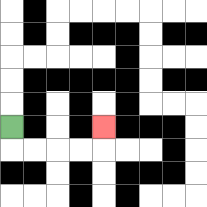{'start': '[0, 5]', 'end': '[4, 5]', 'path_directions': 'D,R,R,R,R,U', 'path_coordinates': '[[0, 5], [0, 6], [1, 6], [2, 6], [3, 6], [4, 6], [4, 5]]'}